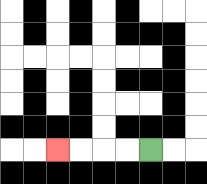{'start': '[6, 6]', 'end': '[2, 6]', 'path_directions': 'L,L,L,L', 'path_coordinates': '[[6, 6], [5, 6], [4, 6], [3, 6], [2, 6]]'}